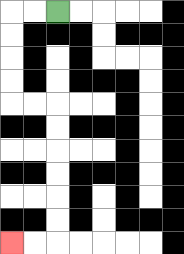{'start': '[2, 0]', 'end': '[0, 10]', 'path_directions': 'L,L,D,D,D,D,R,R,D,D,D,D,D,D,L,L', 'path_coordinates': '[[2, 0], [1, 0], [0, 0], [0, 1], [0, 2], [0, 3], [0, 4], [1, 4], [2, 4], [2, 5], [2, 6], [2, 7], [2, 8], [2, 9], [2, 10], [1, 10], [0, 10]]'}